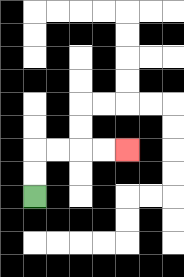{'start': '[1, 8]', 'end': '[5, 6]', 'path_directions': 'U,U,R,R,R,R', 'path_coordinates': '[[1, 8], [1, 7], [1, 6], [2, 6], [3, 6], [4, 6], [5, 6]]'}